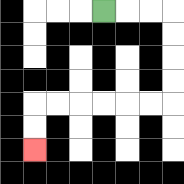{'start': '[4, 0]', 'end': '[1, 6]', 'path_directions': 'R,R,R,D,D,D,D,L,L,L,L,L,L,D,D', 'path_coordinates': '[[4, 0], [5, 0], [6, 0], [7, 0], [7, 1], [7, 2], [7, 3], [7, 4], [6, 4], [5, 4], [4, 4], [3, 4], [2, 4], [1, 4], [1, 5], [1, 6]]'}